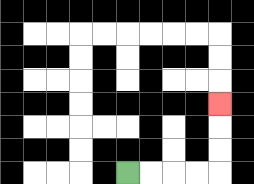{'start': '[5, 7]', 'end': '[9, 4]', 'path_directions': 'R,R,R,R,U,U,U', 'path_coordinates': '[[5, 7], [6, 7], [7, 7], [8, 7], [9, 7], [9, 6], [9, 5], [9, 4]]'}